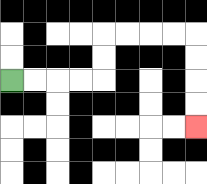{'start': '[0, 3]', 'end': '[8, 5]', 'path_directions': 'R,R,R,R,U,U,R,R,R,R,D,D,D,D', 'path_coordinates': '[[0, 3], [1, 3], [2, 3], [3, 3], [4, 3], [4, 2], [4, 1], [5, 1], [6, 1], [7, 1], [8, 1], [8, 2], [8, 3], [8, 4], [8, 5]]'}